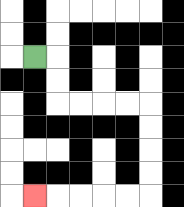{'start': '[1, 2]', 'end': '[1, 8]', 'path_directions': 'R,D,D,R,R,R,R,D,D,D,D,L,L,L,L,L', 'path_coordinates': '[[1, 2], [2, 2], [2, 3], [2, 4], [3, 4], [4, 4], [5, 4], [6, 4], [6, 5], [6, 6], [6, 7], [6, 8], [5, 8], [4, 8], [3, 8], [2, 8], [1, 8]]'}